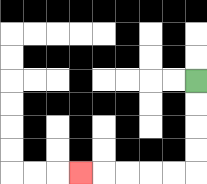{'start': '[8, 3]', 'end': '[3, 7]', 'path_directions': 'D,D,D,D,L,L,L,L,L', 'path_coordinates': '[[8, 3], [8, 4], [8, 5], [8, 6], [8, 7], [7, 7], [6, 7], [5, 7], [4, 7], [3, 7]]'}